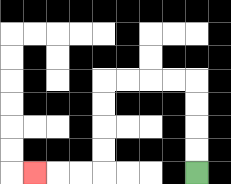{'start': '[8, 7]', 'end': '[1, 7]', 'path_directions': 'U,U,U,U,L,L,L,L,D,D,D,D,L,L,L', 'path_coordinates': '[[8, 7], [8, 6], [8, 5], [8, 4], [8, 3], [7, 3], [6, 3], [5, 3], [4, 3], [4, 4], [4, 5], [4, 6], [4, 7], [3, 7], [2, 7], [1, 7]]'}